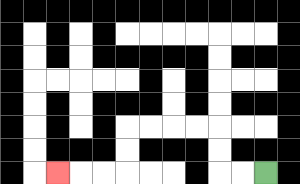{'start': '[11, 7]', 'end': '[2, 7]', 'path_directions': 'L,L,U,U,L,L,L,L,D,D,L,L,L', 'path_coordinates': '[[11, 7], [10, 7], [9, 7], [9, 6], [9, 5], [8, 5], [7, 5], [6, 5], [5, 5], [5, 6], [5, 7], [4, 7], [3, 7], [2, 7]]'}